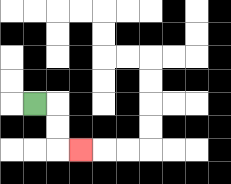{'start': '[1, 4]', 'end': '[3, 6]', 'path_directions': 'R,D,D,R', 'path_coordinates': '[[1, 4], [2, 4], [2, 5], [2, 6], [3, 6]]'}